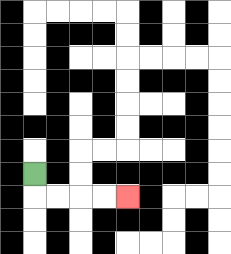{'start': '[1, 7]', 'end': '[5, 8]', 'path_directions': 'D,R,R,R,R', 'path_coordinates': '[[1, 7], [1, 8], [2, 8], [3, 8], [4, 8], [5, 8]]'}